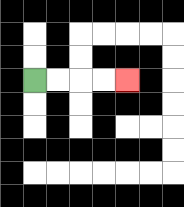{'start': '[1, 3]', 'end': '[5, 3]', 'path_directions': 'R,R,R,R', 'path_coordinates': '[[1, 3], [2, 3], [3, 3], [4, 3], [5, 3]]'}